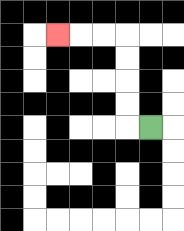{'start': '[6, 5]', 'end': '[2, 1]', 'path_directions': 'L,U,U,U,U,L,L,L', 'path_coordinates': '[[6, 5], [5, 5], [5, 4], [5, 3], [5, 2], [5, 1], [4, 1], [3, 1], [2, 1]]'}